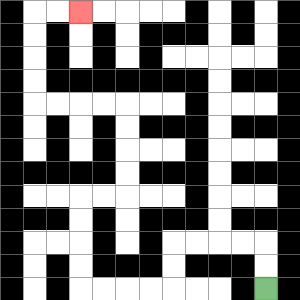{'start': '[11, 12]', 'end': '[3, 0]', 'path_directions': 'U,U,L,L,L,L,D,D,L,L,L,L,U,U,U,U,R,R,U,U,U,U,L,L,L,L,U,U,U,U,R,R', 'path_coordinates': '[[11, 12], [11, 11], [11, 10], [10, 10], [9, 10], [8, 10], [7, 10], [7, 11], [7, 12], [6, 12], [5, 12], [4, 12], [3, 12], [3, 11], [3, 10], [3, 9], [3, 8], [4, 8], [5, 8], [5, 7], [5, 6], [5, 5], [5, 4], [4, 4], [3, 4], [2, 4], [1, 4], [1, 3], [1, 2], [1, 1], [1, 0], [2, 0], [3, 0]]'}